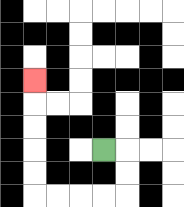{'start': '[4, 6]', 'end': '[1, 3]', 'path_directions': 'R,D,D,L,L,L,L,U,U,U,U,U', 'path_coordinates': '[[4, 6], [5, 6], [5, 7], [5, 8], [4, 8], [3, 8], [2, 8], [1, 8], [1, 7], [1, 6], [1, 5], [1, 4], [1, 3]]'}